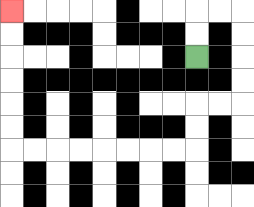{'start': '[8, 2]', 'end': '[0, 0]', 'path_directions': 'U,U,R,R,D,D,D,D,L,L,D,D,L,L,L,L,L,L,L,L,U,U,U,U,U,U', 'path_coordinates': '[[8, 2], [8, 1], [8, 0], [9, 0], [10, 0], [10, 1], [10, 2], [10, 3], [10, 4], [9, 4], [8, 4], [8, 5], [8, 6], [7, 6], [6, 6], [5, 6], [4, 6], [3, 6], [2, 6], [1, 6], [0, 6], [0, 5], [0, 4], [0, 3], [0, 2], [0, 1], [0, 0]]'}